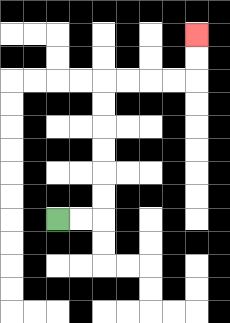{'start': '[2, 9]', 'end': '[8, 1]', 'path_directions': 'R,R,U,U,U,U,U,U,R,R,R,R,U,U', 'path_coordinates': '[[2, 9], [3, 9], [4, 9], [4, 8], [4, 7], [4, 6], [4, 5], [4, 4], [4, 3], [5, 3], [6, 3], [7, 3], [8, 3], [8, 2], [8, 1]]'}